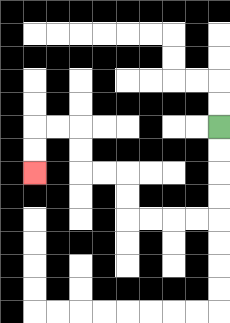{'start': '[9, 5]', 'end': '[1, 7]', 'path_directions': 'D,D,D,D,L,L,L,L,U,U,L,L,U,U,L,L,D,D', 'path_coordinates': '[[9, 5], [9, 6], [9, 7], [9, 8], [9, 9], [8, 9], [7, 9], [6, 9], [5, 9], [5, 8], [5, 7], [4, 7], [3, 7], [3, 6], [3, 5], [2, 5], [1, 5], [1, 6], [1, 7]]'}